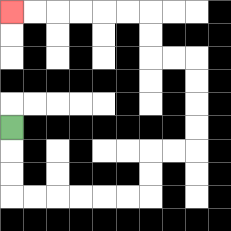{'start': '[0, 5]', 'end': '[0, 0]', 'path_directions': 'D,D,D,R,R,R,R,R,R,U,U,R,R,U,U,U,U,L,L,U,U,L,L,L,L,L,L', 'path_coordinates': '[[0, 5], [0, 6], [0, 7], [0, 8], [1, 8], [2, 8], [3, 8], [4, 8], [5, 8], [6, 8], [6, 7], [6, 6], [7, 6], [8, 6], [8, 5], [8, 4], [8, 3], [8, 2], [7, 2], [6, 2], [6, 1], [6, 0], [5, 0], [4, 0], [3, 0], [2, 0], [1, 0], [0, 0]]'}